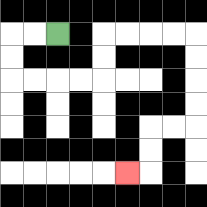{'start': '[2, 1]', 'end': '[5, 7]', 'path_directions': 'L,L,D,D,R,R,R,R,U,U,R,R,R,R,D,D,D,D,L,L,D,D,L', 'path_coordinates': '[[2, 1], [1, 1], [0, 1], [0, 2], [0, 3], [1, 3], [2, 3], [3, 3], [4, 3], [4, 2], [4, 1], [5, 1], [6, 1], [7, 1], [8, 1], [8, 2], [8, 3], [8, 4], [8, 5], [7, 5], [6, 5], [6, 6], [6, 7], [5, 7]]'}